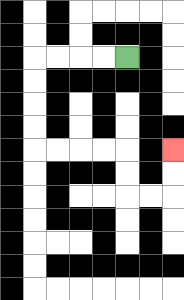{'start': '[5, 2]', 'end': '[7, 6]', 'path_directions': 'L,L,L,L,D,D,D,D,R,R,R,R,D,D,R,R,U,U', 'path_coordinates': '[[5, 2], [4, 2], [3, 2], [2, 2], [1, 2], [1, 3], [1, 4], [1, 5], [1, 6], [2, 6], [3, 6], [4, 6], [5, 6], [5, 7], [5, 8], [6, 8], [7, 8], [7, 7], [7, 6]]'}